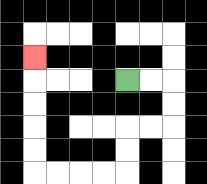{'start': '[5, 3]', 'end': '[1, 2]', 'path_directions': 'R,R,D,D,L,L,D,D,L,L,L,L,U,U,U,U,U', 'path_coordinates': '[[5, 3], [6, 3], [7, 3], [7, 4], [7, 5], [6, 5], [5, 5], [5, 6], [5, 7], [4, 7], [3, 7], [2, 7], [1, 7], [1, 6], [1, 5], [1, 4], [1, 3], [1, 2]]'}